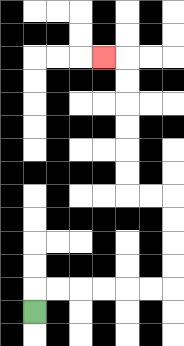{'start': '[1, 13]', 'end': '[4, 2]', 'path_directions': 'U,R,R,R,R,R,R,U,U,U,U,L,L,U,U,U,U,U,U,L', 'path_coordinates': '[[1, 13], [1, 12], [2, 12], [3, 12], [4, 12], [5, 12], [6, 12], [7, 12], [7, 11], [7, 10], [7, 9], [7, 8], [6, 8], [5, 8], [5, 7], [5, 6], [5, 5], [5, 4], [5, 3], [5, 2], [4, 2]]'}